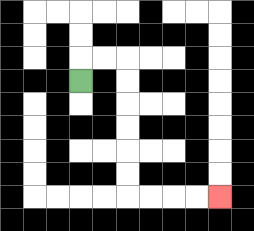{'start': '[3, 3]', 'end': '[9, 8]', 'path_directions': 'U,R,R,D,D,D,D,D,D,R,R,R,R', 'path_coordinates': '[[3, 3], [3, 2], [4, 2], [5, 2], [5, 3], [5, 4], [5, 5], [5, 6], [5, 7], [5, 8], [6, 8], [7, 8], [8, 8], [9, 8]]'}